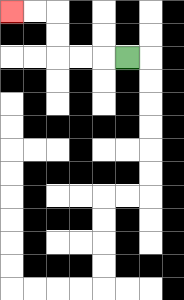{'start': '[5, 2]', 'end': '[0, 0]', 'path_directions': 'L,L,L,U,U,L,L', 'path_coordinates': '[[5, 2], [4, 2], [3, 2], [2, 2], [2, 1], [2, 0], [1, 0], [0, 0]]'}